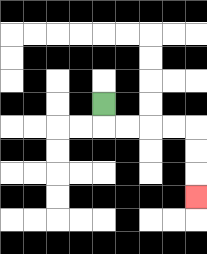{'start': '[4, 4]', 'end': '[8, 8]', 'path_directions': 'D,R,R,R,R,D,D,D', 'path_coordinates': '[[4, 4], [4, 5], [5, 5], [6, 5], [7, 5], [8, 5], [8, 6], [8, 7], [8, 8]]'}